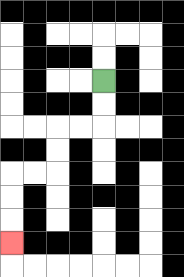{'start': '[4, 3]', 'end': '[0, 10]', 'path_directions': 'D,D,L,L,D,D,L,L,D,D,D', 'path_coordinates': '[[4, 3], [4, 4], [4, 5], [3, 5], [2, 5], [2, 6], [2, 7], [1, 7], [0, 7], [0, 8], [0, 9], [0, 10]]'}